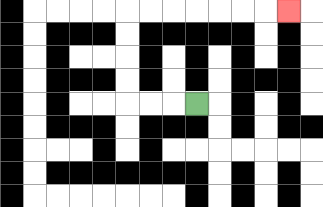{'start': '[8, 4]', 'end': '[12, 0]', 'path_directions': 'L,L,L,U,U,U,U,R,R,R,R,R,R,R', 'path_coordinates': '[[8, 4], [7, 4], [6, 4], [5, 4], [5, 3], [5, 2], [5, 1], [5, 0], [6, 0], [7, 0], [8, 0], [9, 0], [10, 0], [11, 0], [12, 0]]'}